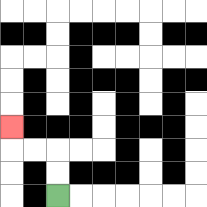{'start': '[2, 8]', 'end': '[0, 5]', 'path_directions': 'U,U,L,L,U', 'path_coordinates': '[[2, 8], [2, 7], [2, 6], [1, 6], [0, 6], [0, 5]]'}